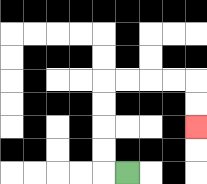{'start': '[5, 7]', 'end': '[8, 5]', 'path_directions': 'L,U,U,U,U,R,R,R,R,D,D', 'path_coordinates': '[[5, 7], [4, 7], [4, 6], [4, 5], [4, 4], [4, 3], [5, 3], [6, 3], [7, 3], [8, 3], [8, 4], [8, 5]]'}